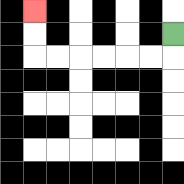{'start': '[7, 1]', 'end': '[1, 0]', 'path_directions': 'D,L,L,L,L,L,L,U,U', 'path_coordinates': '[[7, 1], [7, 2], [6, 2], [5, 2], [4, 2], [3, 2], [2, 2], [1, 2], [1, 1], [1, 0]]'}